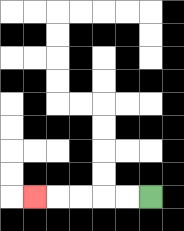{'start': '[6, 8]', 'end': '[1, 8]', 'path_directions': 'L,L,L,L,L', 'path_coordinates': '[[6, 8], [5, 8], [4, 8], [3, 8], [2, 8], [1, 8]]'}